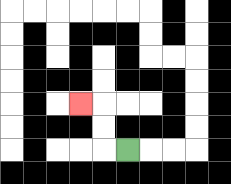{'start': '[5, 6]', 'end': '[3, 4]', 'path_directions': 'L,U,U,L', 'path_coordinates': '[[5, 6], [4, 6], [4, 5], [4, 4], [3, 4]]'}